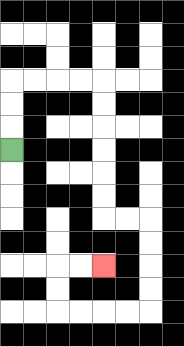{'start': '[0, 6]', 'end': '[4, 11]', 'path_directions': 'U,U,U,R,R,R,R,D,D,D,D,D,D,R,R,D,D,D,D,L,L,L,L,U,U,R,R', 'path_coordinates': '[[0, 6], [0, 5], [0, 4], [0, 3], [1, 3], [2, 3], [3, 3], [4, 3], [4, 4], [4, 5], [4, 6], [4, 7], [4, 8], [4, 9], [5, 9], [6, 9], [6, 10], [6, 11], [6, 12], [6, 13], [5, 13], [4, 13], [3, 13], [2, 13], [2, 12], [2, 11], [3, 11], [4, 11]]'}